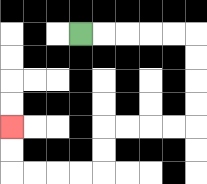{'start': '[3, 1]', 'end': '[0, 5]', 'path_directions': 'R,R,R,R,R,D,D,D,D,L,L,L,L,D,D,L,L,L,L,U,U', 'path_coordinates': '[[3, 1], [4, 1], [5, 1], [6, 1], [7, 1], [8, 1], [8, 2], [8, 3], [8, 4], [8, 5], [7, 5], [6, 5], [5, 5], [4, 5], [4, 6], [4, 7], [3, 7], [2, 7], [1, 7], [0, 7], [0, 6], [0, 5]]'}